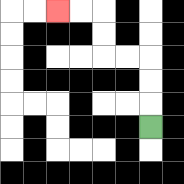{'start': '[6, 5]', 'end': '[2, 0]', 'path_directions': 'U,U,U,L,L,U,U,L,L', 'path_coordinates': '[[6, 5], [6, 4], [6, 3], [6, 2], [5, 2], [4, 2], [4, 1], [4, 0], [3, 0], [2, 0]]'}